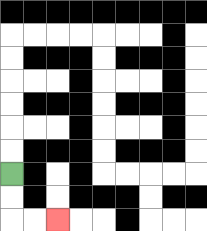{'start': '[0, 7]', 'end': '[2, 9]', 'path_directions': 'D,D,R,R', 'path_coordinates': '[[0, 7], [0, 8], [0, 9], [1, 9], [2, 9]]'}